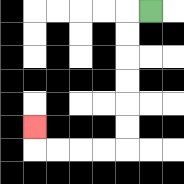{'start': '[6, 0]', 'end': '[1, 5]', 'path_directions': 'L,D,D,D,D,D,D,L,L,L,L,U', 'path_coordinates': '[[6, 0], [5, 0], [5, 1], [5, 2], [5, 3], [5, 4], [5, 5], [5, 6], [4, 6], [3, 6], [2, 6], [1, 6], [1, 5]]'}